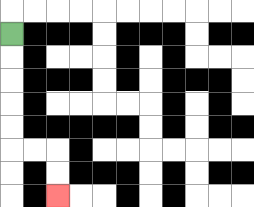{'start': '[0, 1]', 'end': '[2, 8]', 'path_directions': 'D,D,D,D,D,R,R,D,D', 'path_coordinates': '[[0, 1], [0, 2], [0, 3], [0, 4], [0, 5], [0, 6], [1, 6], [2, 6], [2, 7], [2, 8]]'}